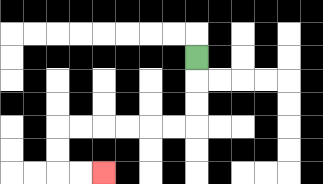{'start': '[8, 2]', 'end': '[4, 7]', 'path_directions': 'D,D,D,L,L,L,L,L,L,D,D,R,R', 'path_coordinates': '[[8, 2], [8, 3], [8, 4], [8, 5], [7, 5], [6, 5], [5, 5], [4, 5], [3, 5], [2, 5], [2, 6], [2, 7], [3, 7], [4, 7]]'}